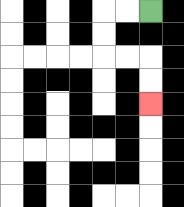{'start': '[6, 0]', 'end': '[6, 4]', 'path_directions': 'L,L,D,D,R,R,D,D', 'path_coordinates': '[[6, 0], [5, 0], [4, 0], [4, 1], [4, 2], [5, 2], [6, 2], [6, 3], [6, 4]]'}